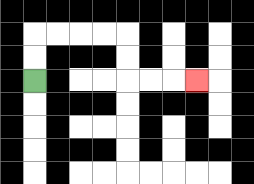{'start': '[1, 3]', 'end': '[8, 3]', 'path_directions': 'U,U,R,R,R,R,D,D,R,R,R', 'path_coordinates': '[[1, 3], [1, 2], [1, 1], [2, 1], [3, 1], [4, 1], [5, 1], [5, 2], [5, 3], [6, 3], [7, 3], [8, 3]]'}